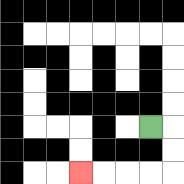{'start': '[6, 5]', 'end': '[3, 7]', 'path_directions': 'R,D,D,L,L,L,L', 'path_coordinates': '[[6, 5], [7, 5], [7, 6], [7, 7], [6, 7], [5, 7], [4, 7], [3, 7]]'}